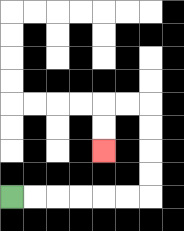{'start': '[0, 8]', 'end': '[4, 6]', 'path_directions': 'R,R,R,R,R,R,U,U,U,U,L,L,D,D', 'path_coordinates': '[[0, 8], [1, 8], [2, 8], [3, 8], [4, 8], [5, 8], [6, 8], [6, 7], [6, 6], [6, 5], [6, 4], [5, 4], [4, 4], [4, 5], [4, 6]]'}